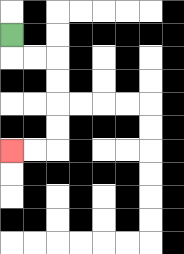{'start': '[0, 1]', 'end': '[0, 6]', 'path_directions': 'D,R,R,D,D,D,D,L,L', 'path_coordinates': '[[0, 1], [0, 2], [1, 2], [2, 2], [2, 3], [2, 4], [2, 5], [2, 6], [1, 6], [0, 6]]'}